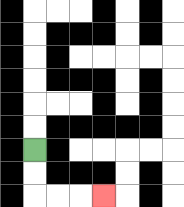{'start': '[1, 6]', 'end': '[4, 8]', 'path_directions': 'D,D,R,R,R', 'path_coordinates': '[[1, 6], [1, 7], [1, 8], [2, 8], [3, 8], [4, 8]]'}